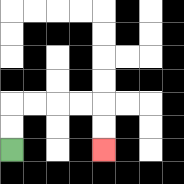{'start': '[0, 6]', 'end': '[4, 6]', 'path_directions': 'U,U,R,R,R,R,D,D', 'path_coordinates': '[[0, 6], [0, 5], [0, 4], [1, 4], [2, 4], [3, 4], [4, 4], [4, 5], [4, 6]]'}